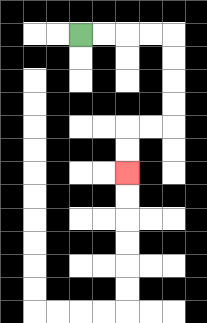{'start': '[3, 1]', 'end': '[5, 7]', 'path_directions': 'R,R,R,R,D,D,D,D,L,L,D,D', 'path_coordinates': '[[3, 1], [4, 1], [5, 1], [6, 1], [7, 1], [7, 2], [7, 3], [7, 4], [7, 5], [6, 5], [5, 5], [5, 6], [5, 7]]'}